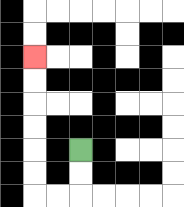{'start': '[3, 6]', 'end': '[1, 2]', 'path_directions': 'D,D,L,L,U,U,U,U,U,U', 'path_coordinates': '[[3, 6], [3, 7], [3, 8], [2, 8], [1, 8], [1, 7], [1, 6], [1, 5], [1, 4], [1, 3], [1, 2]]'}